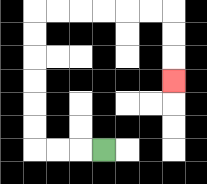{'start': '[4, 6]', 'end': '[7, 3]', 'path_directions': 'L,L,L,U,U,U,U,U,U,R,R,R,R,R,R,D,D,D', 'path_coordinates': '[[4, 6], [3, 6], [2, 6], [1, 6], [1, 5], [1, 4], [1, 3], [1, 2], [1, 1], [1, 0], [2, 0], [3, 0], [4, 0], [5, 0], [6, 0], [7, 0], [7, 1], [7, 2], [7, 3]]'}